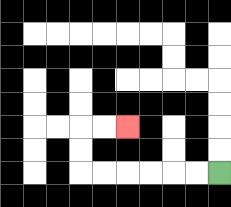{'start': '[9, 7]', 'end': '[5, 5]', 'path_directions': 'L,L,L,L,L,L,U,U,R,R', 'path_coordinates': '[[9, 7], [8, 7], [7, 7], [6, 7], [5, 7], [4, 7], [3, 7], [3, 6], [3, 5], [4, 5], [5, 5]]'}